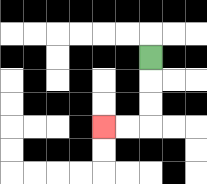{'start': '[6, 2]', 'end': '[4, 5]', 'path_directions': 'D,D,D,L,L', 'path_coordinates': '[[6, 2], [6, 3], [6, 4], [6, 5], [5, 5], [4, 5]]'}